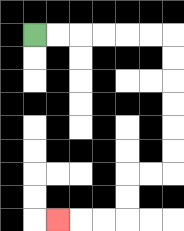{'start': '[1, 1]', 'end': '[2, 9]', 'path_directions': 'R,R,R,R,R,R,D,D,D,D,D,D,L,L,D,D,L,L,L', 'path_coordinates': '[[1, 1], [2, 1], [3, 1], [4, 1], [5, 1], [6, 1], [7, 1], [7, 2], [7, 3], [7, 4], [7, 5], [7, 6], [7, 7], [6, 7], [5, 7], [5, 8], [5, 9], [4, 9], [3, 9], [2, 9]]'}